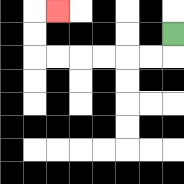{'start': '[7, 1]', 'end': '[2, 0]', 'path_directions': 'D,L,L,L,L,L,L,U,U,R', 'path_coordinates': '[[7, 1], [7, 2], [6, 2], [5, 2], [4, 2], [3, 2], [2, 2], [1, 2], [1, 1], [1, 0], [2, 0]]'}